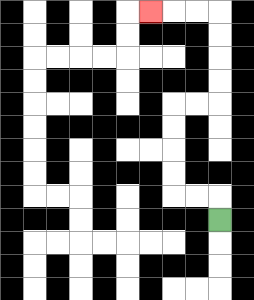{'start': '[9, 9]', 'end': '[6, 0]', 'path_directions': 'U,L,L,U,U,U,U,R,R,U,U,U,U,L,L,L', 'path_coordinates': '[[9, 9], [9, 8], [8, 8], [7, 8], [7, 7], [7, 6], [7, 5], [7, 4], [8, 4], [9, 4], [9, 3], [9, 2], [9, 1], [9, 0], [8, 0], [7, 0], [6, 0]]'}